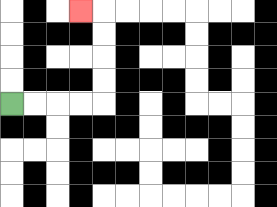{'start': '[0, 4]', 'end': '[3, 0]', 'path_directions': 'R,R,R,R,U,U,U,U,L', 'path_coordinates': '[[0, 4], [1, 4], [2, 4], [3, 4], [4, 4], [4, 3], [4, 2], [4, 1], [4, 0], [3, 0]]'}